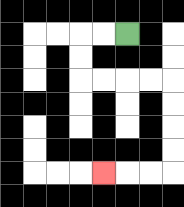{'start': '[5, 1]', 'end': '[4, 7]', 'path_directions': 'L,L,D,D,R,R,R,R,D,D,D,D,L,L,L', 'path_coordinates': '[[5, 1], [4, 1], [3, 1], [3, 2], [3, 3], [4, 3], [5, 3], [6, 3], [7, 3], [7, 4], [7, 5], [7, 6], [7, 7], [6, 7], [5, 7], [4, 7]]'}